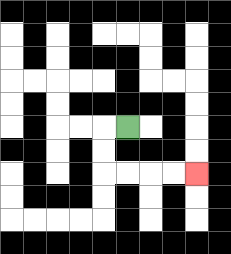{'start': '[5, 5]', 'end': '[8, 7]', 'path_directions': 'L,D,D,R,R,R,R', 'path_coordinates': '[[5, 5], [4, 5], [4, 6], [4, 7], [5, 7], [6, 7], [7, 7], [8, 7]]'}